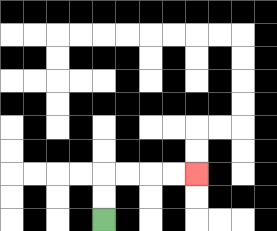{'start': '[4, 9]', 'end': '[8, 7]', 'path_directions': 'U,U,R,R,R,R', 'path_coordinates': '[[4, 9], [4, 8], [4, 7], [5, 7], [6, 7], [7, 7], [8, 7]]'}